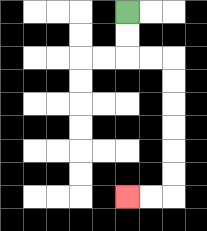{'start': '[5, 0]', 'end': '[5, 8]', 'path_directions': 'D,D,R,R,D,D,D,D,D,D,L,L', 'path_coordinates': '[[5, 0], [5, 1], [5, 2], [6, 2], [7, 2], [7, 3], [7, 4], [7, 5], [7, 6], [7, 7], [7, 8], [6, 8], [5, 8]]'}